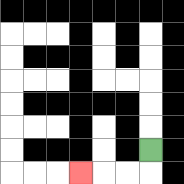{'start': '[6, 6]', 'end': '[3, 7]', 'path_directions': 'D,L,L,L', 'path_coordinates': '[[6, 6], [6, 7], [5, 7], [4, 7], [3, 7]]'}